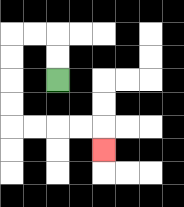{'start': '[2, 3]', 'end': '[4, 6]', 'path_directions': 'U,U,L,L,D,D,D,D,R,R,R,R,D', 'path_coordinates': '[[2, 3], [2, 2], [2, 1], [1, 1], [0, 1], [0, 2], [0, 3], [0, 4], [0, 5], [1, 5], [2, 5], [3, 5], [4, 5], [4, 6]]'}